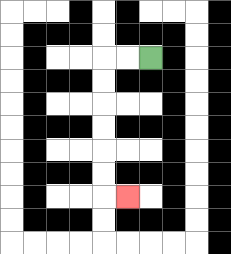{'start': '[6, 2]', 'end': '[5, 8]', 'path_directions': 'L,L,D,D,D,D,D,D,R', 'path_coordinates': '[[6, 2], [5, 2], [4, 2], [4, 3], [4, 4], [4, 5], [4, 6], [4, 7], [4, 8], [5, 8]]'}